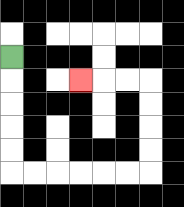{'start': '[0, 2]', 'end': '[3, 3]', 'path_directions': 'D,D,D,D,D,R,R,R,R,R,R,U,U,U,U,L,L,L', 'path_coordinates': '[[0, 2], [0, 3], [0, 4], [0, 5], [0, 6], [0, 7], [1, 7], [2, 7], [3, 7], [4, 7], [5, 7], [6, 7], [6, 6], [6, 5], [6, 4], [6, 3], [5, 3], [4, 3], [3, 3]]'}